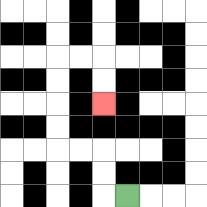{'start': '[5, 8]', 'end': '[4, 4]', 'path_directions': 'L,U,U,L,L,U,U,U,U,R,R,D,D', 'path_coordinates': '[[5, 8], [4, 8], [4, 7], [4, 6], [3, 6], [2, 6], [2, 5], [2, 4], [2, 3], [2, 2], [3, 2], [4, 2], [4, 3], [4, 4]]'}